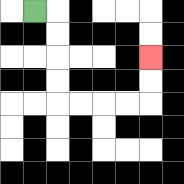{'start': '[1, 0]', 'end': '[6, 2]', 'path_directions': 'R,D,D,D,D,R,R,R,R,U,U', 'path_coordinates': '[[1, 0], [2, 0], [2, 1], [2, 2], [2, 3], [2, 4], [3, 4], [4, 4], [5, 4], [6, 4], [6, 3], [6, 2]]'}